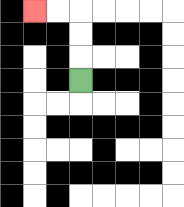{'start': '[3, 3]', 'end': '[1, 0]', 'path_directions': 'U,U,U,L,L', 'path_coordinates': '[[3, 3], [3, 2], [3, 1], [3, 0], [2, 0], [1, 0]]'}